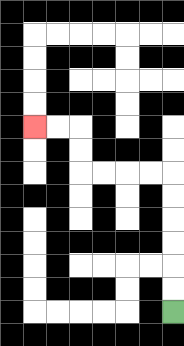{'start': '[7, 13]', 'end': '[1, 5]', 'path_directions': 'U,U,U,U,U,U,L,L,L,L,U,U,L,L', 'path_coordinates': '[[7, 13], [7, 12], [7, 11], [7, 10], [7, 9], [7, 8], [7, 7], [6, 7], [5, 7], [4, 7], [3, 7], [3, 6], [3, 5], [2, 5], [1, 5]]'}